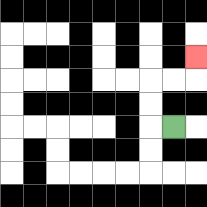{'start': '[7, 5]', 'end': '[8, 2]', 'path_directions': 'L,U,U,R,R,U', 'path_coordinates': '[[7, 5], [6, 5], [6, 4], [6, 3], [7, 3], [8, 3], [8, 2]]'}